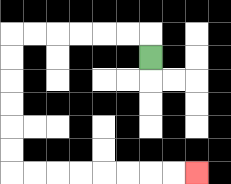{'start': '[6, 2]', 'end': '[8, 7]', 'path_directions': 'U,L,L,L,L,L,L,D,D,D,D,D,D,R,R,R,R,R,R,R,R', 'path_coordinates': '[[6, 2], [6, 1], [5, 1], [4, 1], [3, 1], [2, 1], [1, 1], [0, 1], [0, 2], [0, 3], [0, 4], [0, 5], [0, 6], [0, 7], [1, 7], [2, 7], [3, 7], [4, 7], [5, 7], [6, 7], [7, 7], [8, 7]]'}